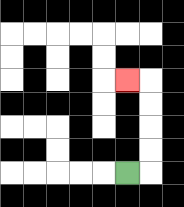{'start': '[5, 7]', 'end': '[5, 3]', 'path_directions': 'R,U,U,U,U,L', 'path_coordinates': '[[5, 7], [6, 7], [6, 6], [6, 5], [6, 4], [6, 3], [5, 3]]'}